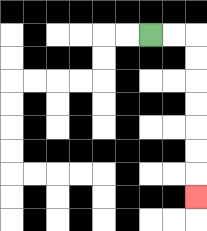{'start': '[6, 1]', 'end': '[8, 8]', 'path_directions': 'R,R,D,D,D,D,D,D,D', 'path_coordinates': '[[6, 1], [7, 1], [8, 1], [8, 2], [8, 3], [8, 4], [8, 5], [8, 6], [8, 7], [8, 8]]'}